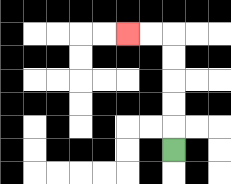{'start': '[7, 6]', 'end': '[5, 1]', 'path_directions': 'U,U,U,U,U,L,L', 'path_coordinates': '[[7, 6], [7, 5], [7, 4], [7, 3], [7, 2], [7, 1], [6, 1], [5, 1]]'}